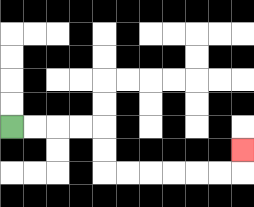{'start': '[0, 5]', 'end': '[10, 6]', 'path_directions': 'R,R,R,R,D,D,R,R,R,R,R,R,U', 'path_coordinates': '[[0, 5], [1, 5], [2, 5], [3, 5], [4, 5], [4, 6], [4, 7], [5, 7], [6, 7], [7, 7], [8, 7], [9, 7], [10, 7], [10, 6]]'}